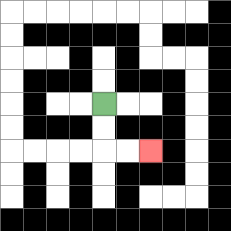{'start': '[4, 4]', 'end': '[6, 6]', 'path_directions': 'D,D,R,R', 'path_coordinates': '[[4, 4], [4, 5], [4, 6], [5, 6], [6, 6]]'}